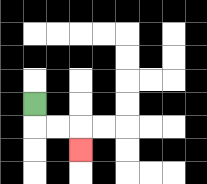{'start': '[1, 4]', 'end': '[3, 6]', 'path_directions': 'D,R,R,D', 'path_coordinates': '[[1, 4], [1, 5], [2, 5], [3, 5], [3, 6]]'}